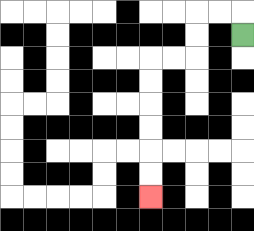{'start': '[10, 1]', 'end': '[6, 8]', 'path_directions': 'U,L,L,D,D,L,L,D,D,D,D,D,D', 'path_coordinates': '[[10, 1], [10, 0], [9, 0], [8, 0], [8, 1], [8, 2], [7, 2], [6, 2], [6, 3], [6, 4], [6, 5], [6, 6], [6, 7], [6, 8]]'}